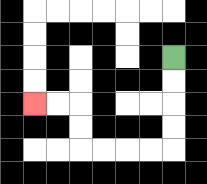{'start': '[7, 2]', 'end': '[1, 4]', 'path_directions': 'D,D,D,D,L,L,L,L,U,U,L,L', 'path_coordinates': '[[7, 2], [7, 3], [7, 4], [7, 5], [7, 6], [6, 6], [5, 6], [4, 6], [3, 6], [3, 5], [3, 4], [2, 4], [1, 4]]'}